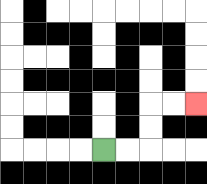{'start': '[4, 6]', 'end': '[8, 4]', 'path_directions': 'R,R,U,U,R,R', 'path_coordinates': '[[4, 6], [5, 6], [6, 6], [6, 5], [6, 4], [7, 4], [8, 4]]'}